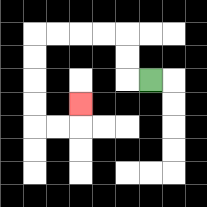{'start': '[6, 3]', 'end': '[3, 4]', 'path_directions': 'L,U,U,L,L,L,L,D,D,D,D,R,R,U', 'path_coordinates': '[[6, 3], [5, 3], [5, 2], [5, 1], [4, 1], [3, 1], [2, 1], [1, 1], [1, 2], [1, 3], [1, 4], [1, 5], [2, 5], [3, 5], [3, 4]]'}